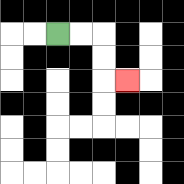{'start': '[2, 1]', 'end': '[5, 3]', 'path_directions': 'R,R,D,D,R', 'path_coordinates': '[[2, 1], [3, 1], [4, 1], [4, 2], [4, 3], [5, 3]]'}